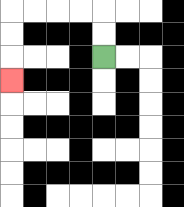{'start': '[4, 2]', 'end': '[0, 3]', 'path_directions': 'U,U,L,L,L,L,D,D,D', 'path_coordinates': '[[4, 2], [4, 1], [4, 0], [3, 0], [2, 0], [1, 0], [0, 0], [0, 1], [0, 2], [0, 3]]'}